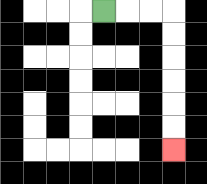{'start': '[4, 0]', 'end': '[7, 6]', 'path_directions': 'R,R,R,D,D,D,D,D,D', 'path_coordinates': '[[4, 0], [5, 0], [6, 0], [7, 0], [7, 1], [7, 2], [7, 3], [7, 4], [7, 5], [7, 6]]'}